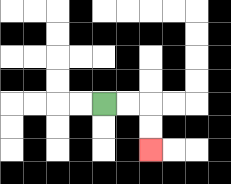{'start': '[4, 4]', 'end': '[6, 6]', 'path_directions': 'R,R,D,D', 'path_coordinates': '[[4, 4], [5, 4], [6, 4], [6, 5], [6, 6]]'}